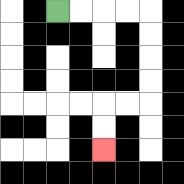{'start': '[2, 0]', 'end': '[4, 6]', 'path_directions': 'R,R,R,R,D,D,D,D,L,L,D,D', 'path_coordinates': '[[2, 0], [3, 0], [4, 0], [5, 0], [6, 0], [6, 1], [6, 2], [6, 3], [6, 4], [5, 4], [4, 4], [4, 5], [4, 6]]'}